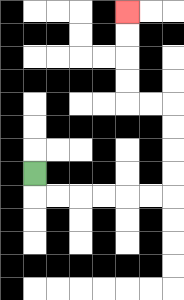{'start': '[1, 7]', 'end': '[5, 0]', 'path_directions': 'D,R,R,R,R,R,R,U,U,U,U,L,L,U,U,U,U', 'path_coordinates': '[[1, 7], [1, 8], [2, 8], [3, 8], [4, 8], [5, 8], [6, 8], [7, 8], [7, 7], [7, 6], [7, 5], [7, 4], [6, 4], [5, 4], [5, 3], [5, 2], [5, 1], [5, 0]]'}